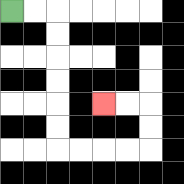{'start': '[0, 0]', 'end': '[4, 4]', 'path_directions': 'R,R,D,D,D,D,D,D,R,R,R,R,U,U,L,L', 'path_coordinates': '[[0, 0], [1, 0], [2, 0], [2, 1], [2, 2], [2, 3], [2, 4], [2, 5], [2, 6], [3, 6], [4, 6], [5, 6], [6, 6], [6, 5], [6, 4], [5, 4], [4, 4]]'}